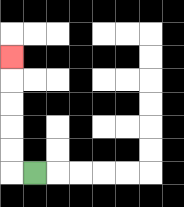{'start': '[1, 7]', 'end': '[0, 2]', 'path_directions': 'L,U,U,U,U,U', 'path_coordinates': '[[1, 7], [0, 7], [0, 6], [0, 5], [0, 4], [0, 3], [0, 2]]'}